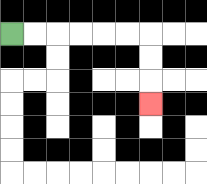{'start': '[0, 1]', 'end': '[6, 4]', 'path_directions': 'R,R,R,R,R,R,D,D,D', 'path_coordinates': '[[0, 1], [1, 1], [2, 1], [3, 1], [4, 1], [5, 1], [6, 1], [6, 2], [6, 3], [6, 4]]'}